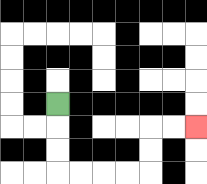{'start': '[2, 4]', 'end': '[8, 5]', 'path_directions': 'D,D,D,R,R,R,R,U,U,R,R', 'path_coordinates': '[[2, 4], [2, 5], [2, 6], [2, 7], [3, 7], [4, 7], [5, 7], [6, 7], [6, 6], [6, 5], [7, 5], [8, 5]]'}